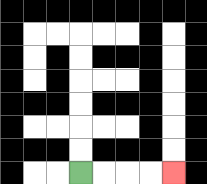{'start': '[3, 7]', 'end': '[7, 7]', 'path_directions': 'R,R,R,R', 'path_coordinates': '[[3, 7], [4, 7], [5, 7], [6, 7], [7, 7]]'}